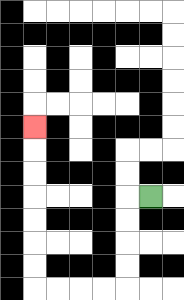{'start': '[6, 8]', 'end': '[1, 5]', 'path_directions': 'L,D,D,D,D,L,L,L,L,U,U,U,U,U,U,U', 'path_coordinates': '[[6, 8], [5, 8], [5, 9], [5, 10], [5, 11], [5, 12], [4, 12], [3, 12], [2, 12], [1, 12], [1, 11], [1, 10], [1, 9], [1, 8], [1, 7], [1, 6], [1, 5]]'}